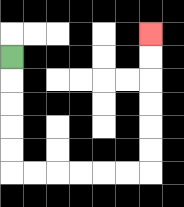{'start': '[0, 2]', 'end': '[6, 1]', 'path_directions': 'D,D,D,D,D,R,R,R,R,R,R,U,U,U,U,U,U', 'path_coordinates': '[[0, 2], [0, 3], [0, 4], [0, 5], [0, 6], [0, 7], [1, 7], [2, 7], [3, 7], [4, 7], [5, 7], [6, 7], [6, 6], [6, 5], [6, 4], [6, 3], [6, 2], [6, 1]]'}